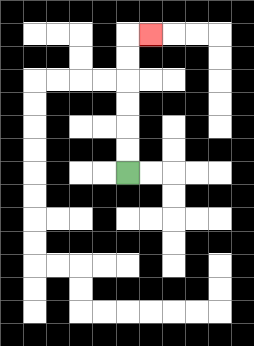{'start': '[5, 7]', 'end': '[6, 1]', 'path_directions': 'U,U,U,U,U,U,R', 'path_coordinates': '[[5, 7], [5, 6], [5, 5], [5, 4], [5, 3], [5, 2], [5, 1], [6, 1]]'}